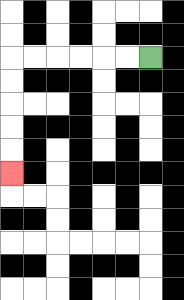{'start': '[6, 2]', 'end': '[0, 7]', 'path_directions': 'L,L,L,L,L,L,D,D,D,D,D', 'path_coordinates': '[[6, 2], [5, 2], [4, 2], [3, 2], [2, 2], [1, 2], [0, 2], [0, 3], [0, 4], [0, 5], [0, 6], [0, 7]]'}